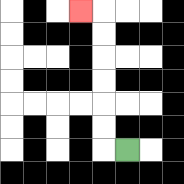{'start': '[5, 6]', 'end': '[3, 0]', 'path_directions': 'L,U,U,U,U,U,U,L', 'path_coordinates': '[[5, 6], [4, 6], [4, 5], [4, 4], [4, 3], [4, 2], [4, 1], [4, 0], [3, 0]]'}